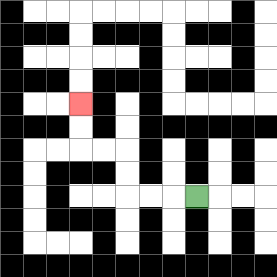{'start': '[8, 8]', 'end': '[3, 4]', 'path_directions': 'L,L,L,U,U,L,L,U,U', 'path_coordinates': '[[8, 8], [7, 8], [6, 8], [5, 8], [5, 7], [5, 6], [4, 6], [3, 6], [3, 5], [3, 4]]'}